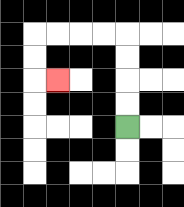{'start': '[5, 5]', 'end': '[2, 3]', 'path_directions': 'U,U,U,U,L,L,L,L,D,D,R', 'path_coordinates': '[[5, 5], [5, 4], [5, 3], [5, 2], [5, 1], [4, 1], [3, 1], [2, 1], [1, 1], [1, 2], [1, 3], [2, 3]]'}